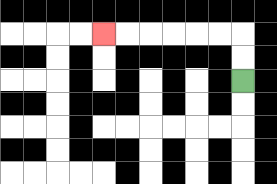{'start': '[10, 3]', 'end': '[4, 1]', 'path_directions': 'U,U,L,L,L,L,L,L', 'path_coordinates': '[[10, 3], [10, 2], [10, 1], [9, 1], [8, 1], [7, 1], [6, 1], [5, 1], [4, 1]]'}